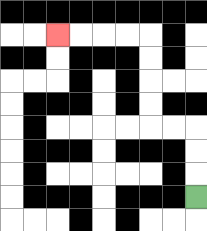{'start': '[8, 8]', 'end': '[2, 1]', 'path_directions': 'U,U,U,L,L,U,U,U,U,L,L,L,L', 'path_coordinates': '[[8, 8], [8, 7], [8, 6], [8, 5], [7, 5], [6, 5], [6, 4], [6, 3], [6, 2], [6, 1], [5, 1], [4, 1], [3, 1], [2, 1]]'}